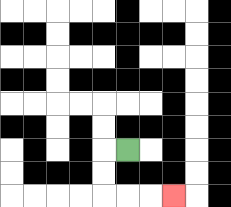{'start': '[5, 6]', 'end': '[7, 8]', 'path_directions': 'L,D,D,R,R,R', 'path_coordinates': '[[5, 6], [4, 6], [4, 7], [4, 8], [5, 8], [6, 8], [7, 8]]'}